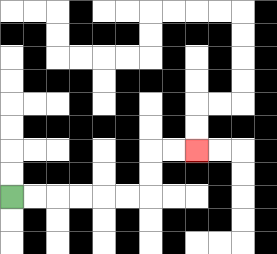{'start': '[0, 8]', 'end': '[8, 6]', 'path_directions': 'R,R,R,R,R,R,U,U,R,R', 'path_coordinates': '[[0, 8], [1, 8], [2, 8], [3, 8], [4, 8], [5, 8], [6, 8], [6, 7], [6, 6], [7, 6], [8, 6]]'}